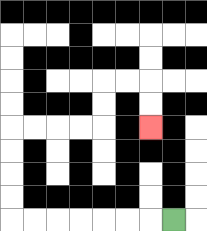{'start': '[7, 9]', 'end': '[6, 5]', 'path_directions': 'L,L,L,L,L,L,L,U,U,U,U,R,R,R,R,U,U,R,R,D,D', 'path_coordinates': '[[7, 9], [6, 9], [5, 9], [4, 9], [3, 9], [2, 9], [1, 9], [0, 9], [0, 8], [0, 7], [0, 6], [0, 5], [1, 5], [2, 5], [3, 5], [4, 5], [4, 4], [4, 3], [5, 3], [6, 3], [6, 4], [6, 5]]'}